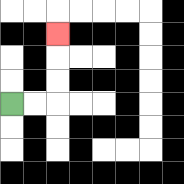{'start': '[0, 4]', 'end': '[2, 1]', 'path_directions': 'R,R,U,U,U', 'path_coordinates': '[[0, 4], [1, 4], [2, 4], [2, 3], [2, 2], [2, 1]]'}